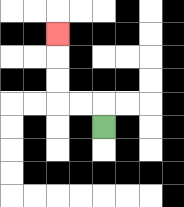{'start': '[4, 5]', 'end': '[2, 1]', 'path_directions': 'U,L,L,U,U,U', 'path_coordinates': '[[4, 5], [4, 4], [3, 4], [2, 4], [2, 3], [2, 2], [2, 1]]'}